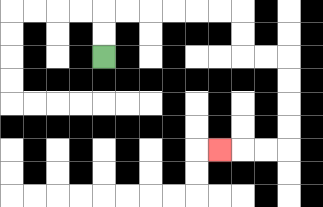{'start': '[4, 2]', 'end': '[9, 6]', 'path_directions': 'U,U,R,R,R,R,R,R,D,D,R,R,D,D,D,D,L,L,L', 'path_coordinates': '[[4, 2], [4, 1], [4, 0], [5, 0], [6, 0], [7, 0], [8, 0], [9, 0], [10, 0], [10, 1], [10, 2], [11, 2], [12, 2], [12, 3], [12, 4], [12, 5], [12, 6], [11, 6], [10, 6], [9, 6]]'}